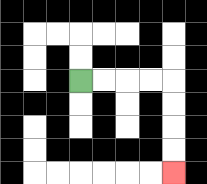{'start': '[3, 3]', 'end': '[7, 7]', 'path_directions': 'R,R,R,R,D,D,D,D', 'path_coordinates': '[[3, 3], [4, 3], [5, 3], [6, 3], [7, 3], [7, 4], [7, 5], [7, 6], [7, 7]]'}